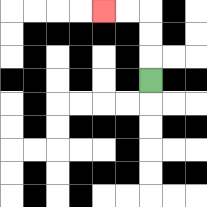{'start': '[6, 3]', 'end': '[4, 0]', 'path_directions': 'U,U,U,L,L', 'path_coordinates': '[[6, 3], [6, 2], [6, 1], [6, 0], [5, 0], [4, 0]]'}